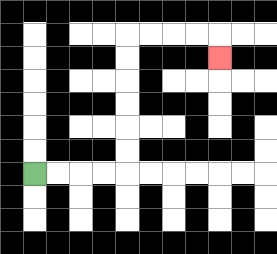{'start': '[1, 7]', 'end': '[9, 2]', 'path_directions': 'R,R,R,R,U,U,U,U,U,U,R,R,R,R,D', 'path_coordinates': '[[1, 7], [2, 7], [3, 7], [4, 7], [5, 7], [5, 6], [5, 5], [5, 4], [5, 3], [5, 2], [5, 1], [6, 1], [7, 1], [8, 1], [9, 1], [9, 2]]'}